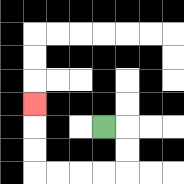{'start': '[4, 5]', 'end': '[1, 4]', 'path_directions': 'R,D,D,L,L,L,L,U,U,U', 'path_coordinates': '[[4, 5], [5, 5], [5, 6], [5, 7], [4, 7], [3, 7], [2, 7], [1, 7], [1, 6], [1, 5], [1, 4]]'}